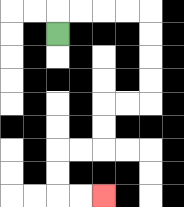{'start': '[2, 1]', 'end': '[4, 8]', 'path_directions': 'U,R,R,R,R,D,D,D,D,L,L,D,D,L,L,D,D,R,R', 'path_coordinates': '[[2, 1], [2, 0], [3, 0], [4, 0], [5, 0], [6, 0], [6, 1], [6, 2], [6, 3], [6, 4], [5, 4], [4, 4], [4, 5], [4, 6], [3, 6], [2, 6], [2, 7], [2, 8], [3, 8], [4, 8]]'}